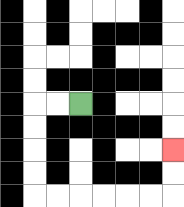{'start': '[3, 4]', 'end': '[7, 6]', 'path_directions': 'L,L,D,D,D,D,R,R,R,R,R,R,U,U', 'path_coordinates': '[[3, 4], [2, 4], [1, 4], [1, 5], [1, 6], [1, 7], [1, 8], [2, 8], [3, 8], [4, 8], [5, 8], [6, 8], [7, 8], [7, 7], [7, 6]]'}